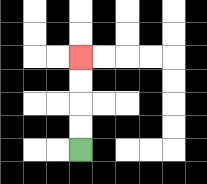{'start': '[3, 6]', 'end': '[3, 2]', 'path_directions': 'U,U,U,U', 'path_coordinates': '[[3, 6], [3, 5], [3, 4], [3, 3], [3, 2]]'}